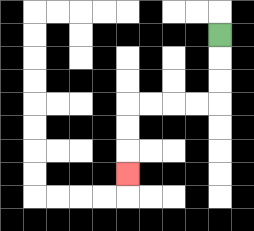{'start': '[9, 1]', 'end': '[5, 7]', 'path_directions': 'D,D,D,L,L,L,L,D,D,D', 'path_coordinates': '[[9, 1], [9, 2], [9, 3], [9, 4], [8, 4], [7, 4], [6, 4], [5, 4], [5, 5], [5, 6], [5, 7]]'}